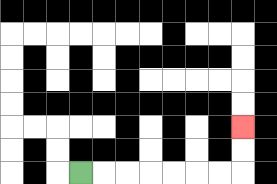{'start': '[3, 7]', 'end': '[10, 5]', 'path_directions': 'R,R,R,R,R,R,R,U,U', 'path_coordinates': '[[3, 7], [4, 7], [5, 7], [6, 7], [7, 7], [8, 7], [9, 7], [10, 7], [10, 6], [10, 5]]'}